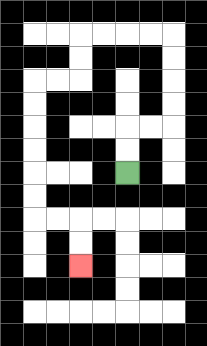{'start': '[5, 7]', 'end': '[3, 11]', 'path_directions': 'U,U,R,R,U,U,U,U,L,L,L,L,D,D,L,L,D,D,D,D,D,D,R,R,D,D', 'path_coordinates': '[[5, 7], [5, 6], [5, 5], [6, 5], [7, 5], [7, 4], [7, 3], [7, 2], [7, 1], [6, 1], [5, 1], [4, 1], [3, 1], [3, 2], [3, 3], [2, 3], [1, 3], [1, 4], [1, 5], [1, 6], [1, 7], [1, 8], [1, 9], [2, 9], [3, 9], [3, 10], [3, 11]]'}